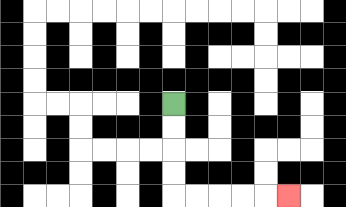{'start': '[7, 4]', 'end': '[12, 8]', 'path_directions': 'D,D,D,D,R,R,R,R,R', 'path_coordinates': '[[7, 4], [7, 5], [7, 6], [7, 7], [7, 8], [8, 8], [9, 8], [10, 8], [11, 8], [12, 8]]'}